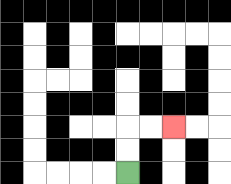{'start': '[5, 7]', 'end': '[7, 5]', 'path_directions': 'U,U,R,R', 'path_coordinates': '[[5, 7], [5, 6], [5, 5], [6, 5], [7, 5]]'}